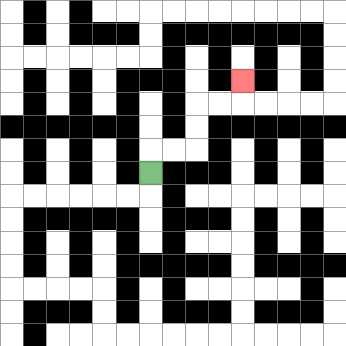{'start': '[6, 7]', 'end': '[10, 3]', 'path_directions': 'U,R,R,U,U,R,R,U', 'path_coordinates': '[[6, 7], [6, 6], [7, 6], [8, 6], [8, 5], [8, 4], [9, 4], [10, 4], [10, 3]]'}